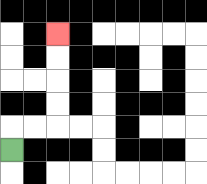{'start': '[0, 6]', 'end': '[2, 1]', 'path_directions': 'U,R,R,U,U,U,U', 'path_coordinates': '[[0, 6], [0, 5], [1, 5], [2, 5], [2, 4], [2, 3], [2, 2], [2, 1]]'}